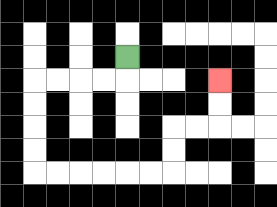{'start': '[5, 2]', 'end': '[9, 3]', 'path_directions': 'D,L,L,L,L,D,D,D,D,R,R,R,R,R,R,U,U,R,R,U,U', 'path_coordinates': '[[5, 2], [5, 3], [4, 3], [3, 3], [2, 3], [1, 3], [1, 4], [1, 5], [1, 6], [1, 7], [2, 7], [3, 7], [4, 7], [5, 7], [6, 7], [7, 7], [7, 6], [7, 5], [8, 5], [9, 5], [9, 4], [9, 3]]'}